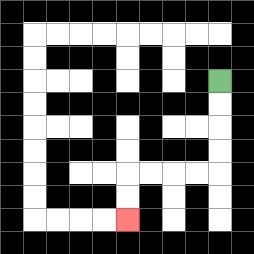{'start': '[9, 3]', 'end': '[5, 9]', 'path_directions': 'D,D,D,D,L,L,L,L,D,D', 'path_coordinates': '[[9, 3], [9, 4], [9, 5], [9, 6], [9, 7], [8, 7], [7, 7], [6, 7], [5, 7], [5, 8], [5, 9]]'}